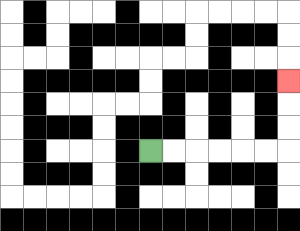{'start': '[6, 6]', 'end': '[12, 3]', 'path_directions': 'R,R,R,R,R,R,U,U,U', 'path_coordinates': '[[6, 6], [7, 6], [8, 6], [9, 6], [10, 6], [11, 6], [12, 6], [12, 5], [12, 4], [12, 3]]'}